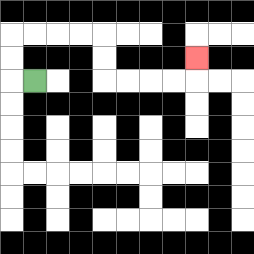{'start': '[1, 3]', 'end': '[8, 2]', 'path_directions': 'L,U,U,R,R,R,R,D,D,R,R,R,R,U', 'path_coordinates': '[[1, 3], [0, 3], [0, 2], [0, 1], [1, 1], [2, 1], [3, 1], [4, 1], [4, 2], [4, 3], [5, 3], [6, 3], [7, 3], [8, 3], [8, 2]]'}